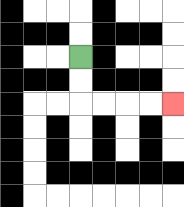{'start': '[3, 2]', 'end': '[7, 4]', 'path_directions': 'D,D,R,R,R,R', 'path_coordinates': '[[3, 2], [3, 3], [3, 4], [4, 4], [5, 4], [6, 4], [7, 4]]'}